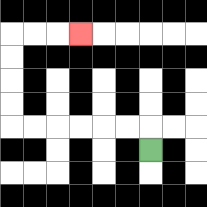{'start': '[6, 6]', 'end': '[3, 1]', 'path_directions': 'U,L,L,L,L,L,L,U,U,U,U,R,R,R', 'path_coordinates': '[[6, 6], [6, 5], [5, 5], [4, 5], [3, 5], [2, 5], [1, 5], [0, 5], [0, 4], [0, 3], [0, 2], [0, 1], [1, 1], [2, 1], [3, 1]]'}